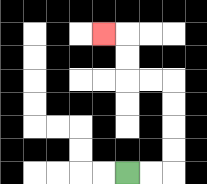{'start': '[5, 7]', 'end': '[4, 1]', 'path_directions': 'R,R,U,U,U,U,L,L,U,U,L', 'path_coordinates': '[[5, 7], [6, 7], [7, 7], [7, 6], [7, 5], [7, 4], [7, 3], [6, 3], [5, 3], [5, 2], [5, 1], [4, 1]]'}